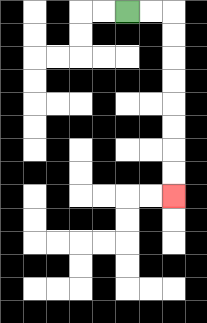{'start': '[5, 0]', 'end': '[7, 8]', 'path_directions': 'R,R,D,D,D,D,D,D,D,D', 'path_coordinates': '[[5, 0], [6, 0], [7, 0], [7, 1], [7, 2], [7, 3], [7, 4], [7, 5], [7, 6], [7, 7], [7, 8]]'}